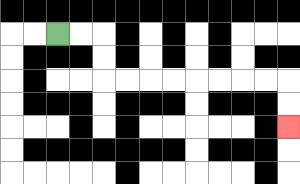{'start': '[2, 1]', 'end': '[12, 5]', 'path_directions': 'R,R,D,D,R,R,R,R,R,R,R,R,D,D', 'path_coordinates': '[[2, 1], [3, 1], [4, 1], [4, 2], [4, 3], [5, 3], [6, 3], [7, 3], [8, 3], [9, 3], [10, 3], [11, 3], [12, 3], [12, 4], [12, 5]]'}